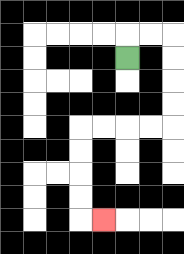{'start': '[5, 2]', 'end': '[4, 9]', 'path_directions': 'U,R,R,D,D,D,D,L,L,L,L,D,D,D,D,R', 'path_coordinates': '[[5, 2], [5, 1], [6, 1], [7, 1], [7, 2], [7, 3], [7, 4], [7, 5], [6, 5], [5, 5], [4, 5], [3, 5], [3, 6], [3, 7], [3, 8], [3, 9], [4, 9]]'}